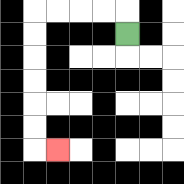{'start': '[5, 1]', 'end': '[2, 6]', 'path_directions': 'U,L,L,L,L,D,D,D,D,D,D,R', 'path_coordinates': '[[5, 1], [5, 0], [4, 0], [3, 0], [2, 0], [1, 0], [1, 1], [1, 2], [1, 3], [1, 4], [1, 5], [1, 6], [2, 6]]'}